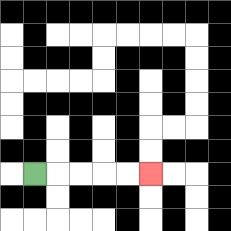{'start': '[1, 7]', 'end': '[6, 7]', 'path_directions': 'R,R,R,R,R', 'path_coordinates': '[[1, 7], [2, 7], [3, 7], [4, 7], [5, 7], [6, 7]]'}